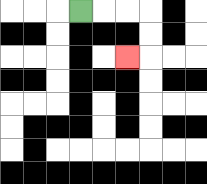{'start': '[3, 0]', 'end': '[5, 2]', 'path_directions': 'R,R,R,D,D,L', 'path_coordinates': '[[3, 0], [4, 0], [5, 0], [6, 0], [6, 1], [6, 2], [5, 2]]'}